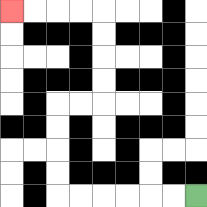{'start': '[8, 8]', 'end': '[0, 0]', 'path_directions': 'L,L,L,L,L,L,U,U,U,U,R,R,U,U,U,U,L,L,L,L', 'path_coordinates': '[[8, 8], [7, 8], [6, 8], [5, 8], [4, 8], [3, 8], [2, 8], [2, 7], [2, 6], [2, 5], [2, 4], [3, 4], [4, 4], [4, 3], [4, 2], [4, 1], [4, 0], [3, 0], [2, 0], [1, 0], [0, 0]]'}